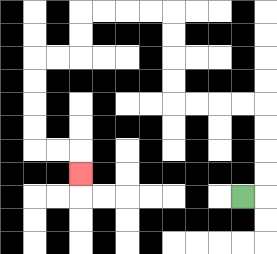{'start': '[10, 8]', 'end': '[3, 7]', 'path_directions': 'R,U,U,U,U,L,L,L,L,U,U,U,U,L,L,L,L,D,D,L,L,D,D,D,D,R,R,D', 'path_coordinates': '[[10, 8], [11, 8], [11, 7], [11, 6], [11, 5], [11, 4], [10, 4], [9, 4], [8, 4], [7, 4], [7, 3], [7, 2], [7, 1], [7, 0], [6, 0], [5, 0], [4, 0], [3, 0], [3, 1], [3, 2], [2, 2], [1, 2], [1, 3], [1, 4], [1, 5], [1, 6], [2, 6], [3, 6], [3, 7]]'}